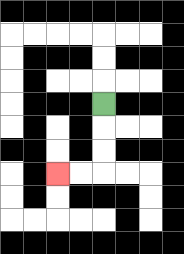{'start': '[4, 4]', 'end': '[2, 7]', 'path_directions': 'D,D,D,L,L', 'path_coordinates': '[[4, 4], [4, 5], [4, 6], [4, 7], [3, 7], [2, 7]]'}